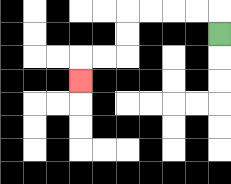{'start': '[9, 1]', 'end': '[3, 3]', 'path_directions': 'U,L,L,L,L,D,D,L,L,D', 'path_coordinates': '[[9, 1], [9, 0], [8, 0], [7, 0], [6, 0], [5, 0], [5, 1], [5, 2], [4, 2], [3, 2], [3, 3]]'}